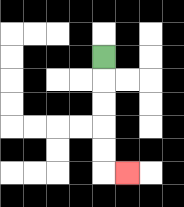{'start': '[4, 2]', 'end': '[5, 7]', 'path_directions': 'D,D,D,D,D,R', 'path_coordinates': '[[4, 2], [4, 3], [4, 4], [4, 5], [4, 6], [4, 7], [5, 7]]'}